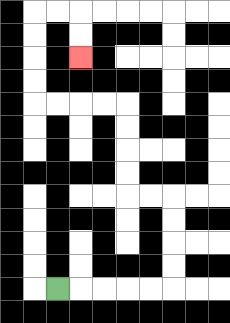{'start': '[2, 12]', 'end': '[3, 2]', 'path_directions': 'R,R,R,R,R,U,U,U,U,L,L,U,U,U,U,L,L,L,L,U,U,U,U,R,R,D,D', 'path_coordinates': '[[2, 12], [3, 12], [4, 12], [5, 12], [6, 12], [7, 12], [7, 11], [7, 10], [7, 9], [7, 8], [6, 8], [5, 8], [5, 7], [5, 6], [5, 5], [5, 4], [4, 4], [3, 4], [2, 4], [1, 4], [1, 3], [1, 2], [1, 1], [1, 0], [2, 0], [3, 0], [3, 1], [3, 2]]'}